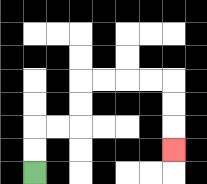{'start': '[1, 7]', 'end': '[7, 6]', 'path_directions': 'U,U,R,R,U,U,R,R,R,R,D,D,D', 'path_coordinates': '[[1, 7], [1, 6], [1, 5], [2, 5], [3, 5], [3, 4], [3, 3], [4, 3], [5, 3], [6, 3], [7, 3], [7, 4], [7, 5], [7, 6]]'}